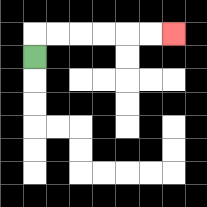{'start': '[1, 2]', 'end': '[7, 1]', 'path_directions': 'U,R,R,R,R,R,R', 'path_coordinates': '[[1, 2], [1, 1], [2, 1], [3, 1], [4, 1], [5, 1], [6, 1], [7, 1]]'}